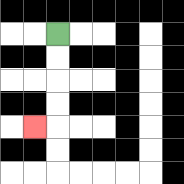{'start': '[2, 1]', 'end': '[1, 5]', 'path_directions': 'D,D,D,D,L', 'path_coordinates': '[[2, 1], [2, 2], [2, 3], [2, 4], [2, 5], [1, 5]]'}